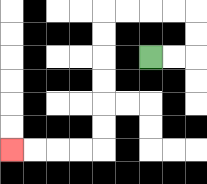{'start': '[6, 2]', 'end': '[0, 6]', 'path_directions': 'R,R,U,U,L,L,L,L,D,D,D,D,D,D,L,L,L,L', 'path_coordinates': '[[6, 2], [7, 2], [8, 2], [8, 1], [8, 0], [7, 0], [6, 0], [5, 0], [4, 0], [4, 1], [4, 2], [4, 3], [4, 4], [4, 5], [4, 6], [3, 6], [2, 6], [1, 6], [0, 6]]'}